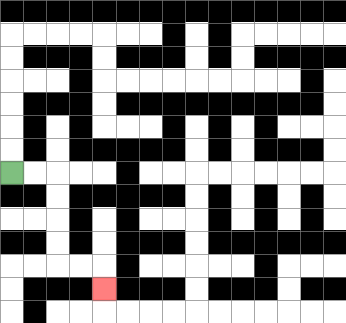{'start': '[0, 7]', 'end': '[4, 12]', 'path_directions': 'R,R,D,D,D,D,R,R,D', 'path_coordinates': '[[0, 7], [1, 7], [2, 7], [2, 8], [2, 9], [2, 10], [2, 11], [3, 11], [4, 11], [4, 12]]'}